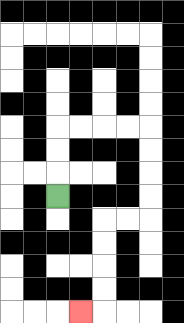{'start': '[2, 8]', 'end': '[3, 13]', 'path_directions': 'U,U,U,R,R,R,R,D,D,D,D,L,L,D,D,D,D,L', 'path_coordinates': '[[2, 8], [2, 7], [2, 6], [2, 5], [3, 5], [4, 5], [5, 5], [6, 5], [6, 6], [6, 7], [6, 8], [6, 9], [5, 9], [4, 9], [4, 10], [4, 11], [4, 12], [4, 13], [3, 13]]'}